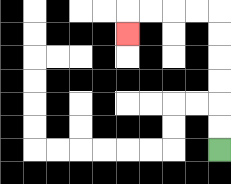{'start': '[9, 6]', 'end': '[5, 1]', 'path_directions': 'U,U,U,U,U,U,L,L,L,L,D', 'path_coordinates': '[[9, 6], [9, 5], [9, 4], [9, 3], [9, 2], [9, 1], [9, 0], [8, 0], [7, 0], [6, 0], [5, 0], [5, 1]]'}